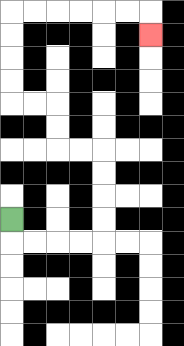{'start': '[0, 9]', 'end': '[6, 1]', 'path_directions': 'D,R,R,R,R,U,U,U,U,L,L,U,U,L,L,U,U,U,U,R,R,R,R,R,R,D', 'path_coordinates': '[[0, 9], [0, 10], [1, 10], [2, 10], [3, 10], [4, 10], [4, 9], [4, 8], [4, 7], [4, 6], [3, 6], [2, 6], [2, 5], [2, 4], [1, 4], [0, 4], [0, 3], [0, 2], [0, 1], [0, 0], [1, 0], [2, 0], [3, 0], [4, 0], [5, 0], [6, 0], [6, 1]]'}